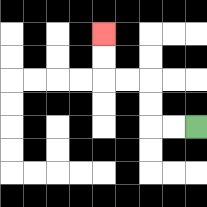{'start': '[8, 5]', 'end': '[4, 1]', 'path_directions': 'L,L,U,U,L,L,U,U', 'path_coordinates': '[[8, 5], [7, 5], [6, 5], [6, 4], [6, 3], [5, 3], [4, 3], [4, 2], [4, 1]]'}